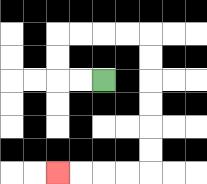{'start': '[4, 3]', 'end': '[2, 7]', 'path_directions': 'L,L,U,U,R,R,R,R,D,D,D,D,D,D,L,L,L,L', 'path_coordinates': '[[4, 3], [3, 3], [2, 3], [2, 2], [2, 1], [3, 1], [4, 1], [5, 1], [6, 1], [6, 2], [6, 3], [6, 4], [6, 5], [6, 6], [6, 7], [5, 7], [4, 7], [3, 7], [2, 7]]'}